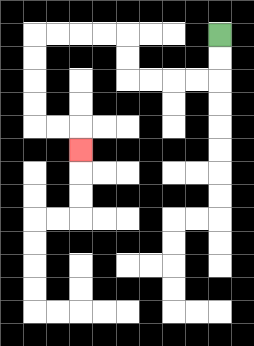{'start': '[9, 1]', 'end': '[3, 6]', 'path_directions': 'D,D,L,L,L,L,U,U,L,L,L,L,D,D,D,D,R,R,D', 'path_coordinates': '[[9, 1], [9, 2], [9, 3], [8, 3], [7, 3], [6, 3], [5, 3], [5, 2], [5, 1], [4, 1], [3, 1], [2, 1], [1, 1], [1, 2], [1, 3], [1, 4], [1, 5], [2, 5], [3, 5], [3, 6]]'}